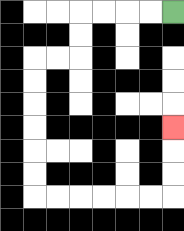{'start': '[7, 0]', 'end': '[7, 5]', 'path_directions': 'L,L,L,L,D,D,L,L,D,D,D,D,D,D,R,R,R,R,R,R,U,U,U', 'path_coordinates': '[[7, 0], [6, 0], [5, 0], [4, 0], [3, 0], [3, 1], [3, 2], [2, 2], [1, 2], [1, 3], [1, 4], [1, 5], [1, 6], [1, 7], [1, 8], [2, 8], [3, 8], [4, 8], [5, 8], [6, 8], [7, 8], [7, 7], [7, 6], [7, 5]]'}